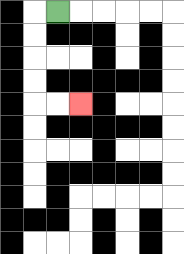{'start': '[2, 0]', 'end': '[3, 4]', 'path_directions': 'L,D,D,D,D,R,R', 'path_coordinates': '[[2, 0], [1, 0], [1, 1], [1, 2], [1, 3], [1, 4], [2, 4], [3, 4]]'}